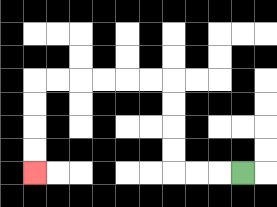{'start': '[10, 7]', 'end': '[1, 7]', 'path_directions': 'L,L,L,U,U,U,U,L,L,L,L,L,L,D,D,D,D', 'path_coordinates': '[[10, 7], [9, 7], [8, 7], [7, 7], [7, 6], [7, 5], [7, 4], [7, 3], [6, 3], [5, 3], [4, 3], [3, 3], [2, 3], [1, 3], [1, 4], [1, 5], [1, 6], [1, 7]]'}